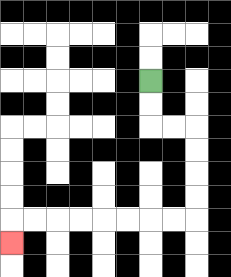{'start': '[6, 3]', 'end': '[0, 10]', 'path_directions': 'D,D,R,R,D,D,D,D,L,L,L,L,L,L,L,L,D', 'path_coordinates': '[[6, 3], [6, 4], [6, 5], [7, 5], [8, 5], [8, 6], [8, 7], [8, 8], [8, 9], [7, 9], [6, 9], [5, 9], [4, 9], [3, 9], [2, 9], [1, 9], [0, 9], [0, 10]]'}